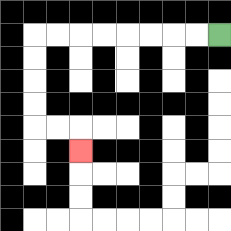{'start': '[9, 1]', 'end': '[3, 6]', 'path_directions': 'L,L,L,L,L,L,L,L,D,D,D,D,R,R,D', 'path_coordinates': '[[9, 1], [8, 1], [7, 1], [6, 1], [5, 1], [4, 1], [3, 1], [2, 1], [1, 1], [1, 2], [1, 3], [1, 4], [1, 5], [2, 5], [3, 5], [3, 6]]'}